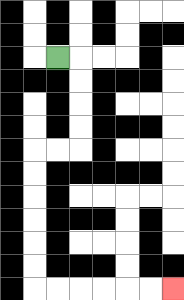{'start': '[2, 2]', 'end': '[7, 12]', 'path_directions': 'R,D,D,D,D,L,L,D,D,D,D,D,D,R,R,R,R,R,R', 'path_coordinates': '[[2, 2], [3, 2], [3, 3], [3, 4], [3, 5], [3, 6], [2, 6], [1, 6], [1, 7], [1, 8], [1, 9], [1, 10], [1, 11], [1, 12], [2, 12], [3, 12], [4, 12], [5, 12], [6, 12], [7, 12]]'}